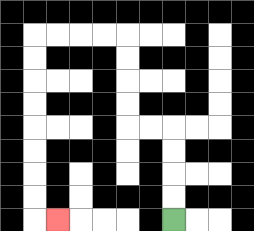{'start': '[7, 9]', 'end': '[2, 9]', 'path_directions': 'U,U,U,U,L,L,U,U,U,U,L,L,L,L,D,D,D,D,D,D,D,D,R', 'path_coordinates': '[[7, 9], [7, 8], [7, 7], [7, 6], [7, 5], [6, 5], [5, 5], [5, 4], [5, 3], [5, 2], [5, 1], [4, 1], [3, 1], [2, 1], [1, 1], [1, 2], [1, 3], [1, 4], [1, 5], [1, 6], [1, 7], [1, 8], [1, 9], [2, 9]]'}